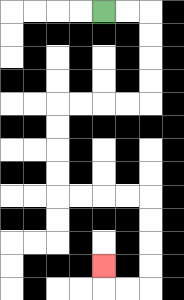{'start': '[4, 0]', 'end': '[4, 11]', 'path_directions': 'R,R,D,D,D,D,L,L,L,L,D,D,D,D,R,R,R,R,D,D,D,D,L,L,U', 'path_coordinates': '[[4, 0], [5, 0], [6, 0], [6, 1], [6, 2], [6, 3], [6, 4], [5, 4], [4, 4], [3, 4], [2, 4], [2, 5], [2, 6], [2, 7], [2, 8], [3, 8], [4, 8], [5, 8], [6, 8], [6, 9], [6, 10], [6, 11], [6, 12], [5, 12], [4, 12], [4, 11]]'}